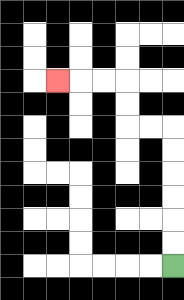{'start': '[7, 11]', 'end': '[2, 3]', 'path_directions': 'U,U,U,U,U,U,L,L,U,U,L,L,L', 'path_coordinates': '[[7, 11], [7, 10], [7, 9], [7, 8], [7, 7], [7, 6], [7, 5], [6, 5], [5, 5], [5, 4], [5, 3], [4, 3], [3, 3], [2, 3]]'}